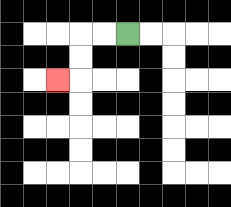{'start': '[5, 1]', 'end': '[2, 3]', 'path_directions': 'L,L,D,D,L', 'path_coordinates': '[[5, 1], [4, 1], [3, 1], [3, 2], [3, 3], [2, 3]]'}